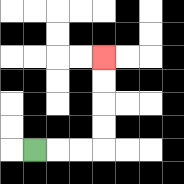{'start': '[1, 6]', 'end': '[4, 2]', 'path_directions': 'R,R,R,U,U,U,U', 'path_coordinates': '[[1, 6], [2, 6], [3, 6], [4, 6], [4, 5], [4, 4], [4, 3], [4, 2]]'}